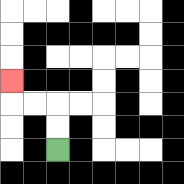{'start': '[2, 6]', 'end': '[0, 3]', 'path_directions': 'U,U,L,L,U', 'path_coordinates': '[[2, 6], [2, 5], [2, 4], [1, 4], [0, 4], [0, 3]]'}